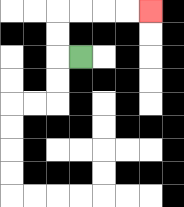{'start': '[3, 2]', 'end': '[6, 0]', 'path_directions': 'L,U,U,R,R,R,R', 'path_coordinates': '[[3, 2], [2, 2], [2, 1], [2, 0], [3, 0], [4, 0], [5, 0], [6, 0]]'}